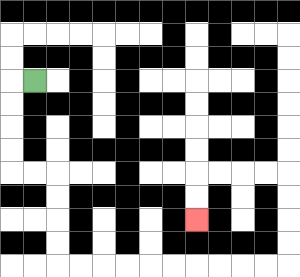{'start': '[1, 3]', 'end': '[8, 9]', 'path_directions': 'L,D,D,D,D,R,R,D,D,D,D,R,R,R,R,R,R,R,R,R,R,U,U,U,U,L,L,L,L,D,D', 'path_coordinates': '[[1, 3], [0, 3], [0, 4], [0, 5], [0, 6], [0, 7], [1, 7], [2, 7], [2, 8], [2, 9], [2, 10], [2, 11], [3, 11], [4, 11], [5, 11], [6, 11], [7, 11], [8, 11], [9, 11], [10, 11], [11, 11], [12, 11], [12, 10], [12, 9], [12, 8], [12, 7], [11, 7], [10, 7], [9, 7], [8, 7], [8, 8], [8, 9]]'}